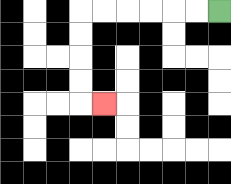{'start': '[9, 0]', 'end': '[4, 4]', 'path_directions': 'L,L,L,L,L,L,D,D,D,D,R', 'path_coordinates': '[[9, 0], [8, 0], [7, 0], [6, 0], [5, 0], [4, 0], [3, 0], [3, 1], [3, 2], [3, 3], [3, 4], [4, 4]]'}